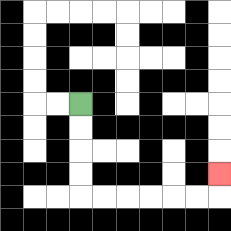{'start': '[3, 4]', 'end': '[9, 7]', 'path_directions': 'D,D,D,D,R,R,R,R,R,R,U', 'path_coordinates': '[[3, 4], [3, 5], [3, 6], [3, 7], [3, 8], [4, 8], [5, 8], [6, 8], [7, 8], [8, 8], [9, 8], [9, 7]]'}